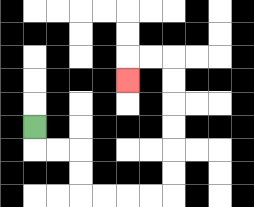{'start': '[1, 5]', 'end': '[5, 3]', 'path_directions': 'D,R,R,D,D,R,R,R,R,U,U,U,U,U,U,L,L,D', 'path_coordinates': '[[1, 5], [1, 6], [2, 6], [3, 6], [3, 7], [3, 8], [4, 8], [5, 8], [6, 8], [7, 8], [7, 7], [7, 6], [7, 5], [7, 4], [7, 3], [7, 2], [6, 2], [5, 2], [5, 3]]'}